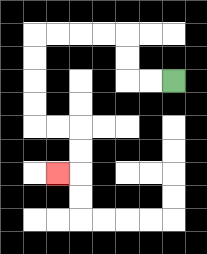{'start': '[7, 3]', 'end': '[2, 7]', 'path_directions': 'L,L,U,U,L,L,L,L,D,D,D,D,R,R,D,D,L', 'path_coordinates': '[[7, 3], [6, 3], [5, 3], [5, 2], [5, 1], [4, 1], [3, 1], [2, 1], [1, 1], [1, 2], [1, 3], [1, 4], [1, 5], [2, 5], [3, 5], [3, 6], [3, 7], [2, 7]]'}